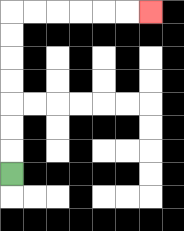{'start': '[0, 7]', 'end': '[6, 0]', 'path_directions': 'U,U,U,U,U,U,U,R,R,R,R,R,R', 'path_coordinates': '[[0, 7], [0, 6], [0, 5], [0, 4], [0, 3], [0, 2], [0, 1], [0, 0], [1, 0], [2, 0], [3, 0], [4, 0], [5, 0], [6, 0]]'}